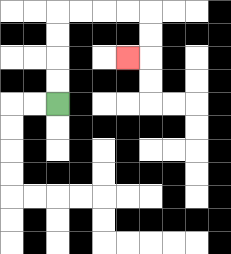{'start': '[2, 4]', 'end': '[5, 2]', 'path_directions': 'U,U,U,U,R,R,R,R,D,D,L', 'path_coordinates': '[[2, 4], [2, 3], [2, 2], [2, 1], [2, 0], [3, 0], [4, 0], [5, 0], [6, 0], [6, 1], [6, 2], [5, 2]]'}